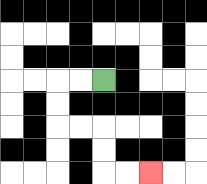{'start': '[4, 3]', 'end': '[6, 7]', 'path_directions': 'L,L,D,D,R,R,D,D,R,R', 'path_coordinates': '[[4, 3], [3, 3], [2, 3], [2, 4], [2, 5], [3, 5], [4, 5], [4, 6], [4, 7], [5, 7], [6, 7]]'}